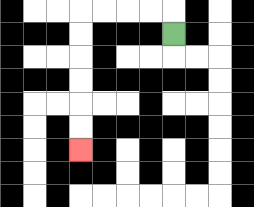{'start': '[7, 1]', 'end': '[3, 6]', 'path_directions': 'U,L,L,L,L,D,D,D,D,D,D', 'path_coordinates': '[[7, 1], [7, 0], [6, 0], [5, 0], [4, 0], [3, 0], [3, 1], [3, 2], [3, 3], [3, 4], [3, 5], [3, 6]]'}